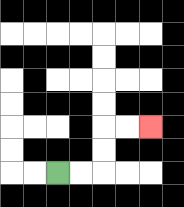{'start': '[2, 7]', 'end': '[6, 5]', 'path_directions': 'R,R,U,U,R,R', 'path_coordinates': '[[2, 7], [3, 7], [4, 7], [4, 6], [4, 5], [5, 5], [6, 5]]'}